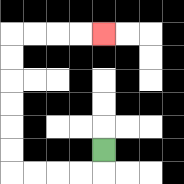{'start': '[4, 6]', 'end': '[4, 1]', 'path_directions': 'D,L,L,L,L,U,U,U,U,U,U,R,R,R,R', 'path_coordinates': '[[4, 6], [4, 7], [3, 7], [2, 7], [1, 7], [0, 7], [0, 6], [0, 5], [0, 4], [0, 3], [0, 2], [0, 1], [1, 1], [2, 1], [3, 1], [4, 1]]'}